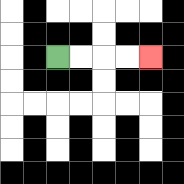{'start': '[2, 2]', 'end': '[6, 2]', 'path_directions': 'R,R,R,R', 'path_coordinates': '[[2, 2], [3, 2], [4, 2], [5, 2], [6, 2]]'}